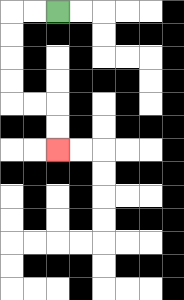{'start': '[2, 0]', 'end': '[2, 6]', 'path_directions': 'L,L,D,D,D,D,R,R,D,D', 'path_coordinates': '[[2, 0], [1, 0], [0, 0], [0, 1], [0, 2], [0, 3], [0, 4], [1, 4], [2, 4], [2, 5], [2, 6]]'}